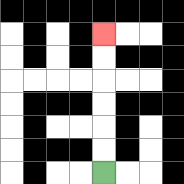{'start': '[4, 7]', 'end': '[4, 1]', 'path_directions': 'U,U,U,U,U,U', 'path_coordinates': '[[4, 7], [4, 6], [4, 5], [4, 4], [4, 3], [4, 2], [4, 1]]'}